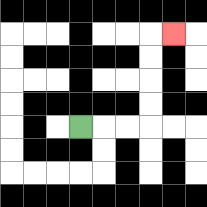{'start': '[3, 5]', 'end': '[7, 1]', 'path_directions': 'R,R,R,U,U,U,U,R', 'path_coordinates': '[[3, 5], [4, 5], [5, 5], [6, 5], [6, 4], [6, 3], [6, 2], [6, 1], [7, 1]]'}